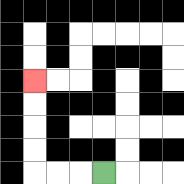{'start': '[4, 7]', 'end': '[1, 3]', 'path_directions': 'L,L,L,U,U,U,U', 'path_coordinates': '[[4, 7], [3, 7], [2, 7], [1, 7], [1, 6], [1, 5], [1, 4], [1, 3]]'}